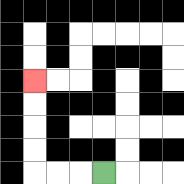{'start': '[4, 7]', 'end': '[1, 3]', 'path_directions': 'L,L,L,U,U,U,U', 'path_coordinates': '[[4, 7], [3, 7], [2, 7], [1, 7], [1, 6], [1, 5], [1, 4], [1, 3]]'}